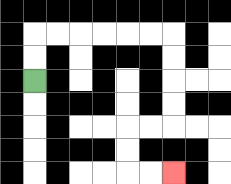{'start': '[1, 3]', 'end': '[7, 7]', 'path_directions': 'U,U,R,R,R,R,R,R,D,D,D,D,L,L,D,D,R,R', 'path_coordinates': '[[1, 3], [1, 2], [1, 1], [2, 1], [3, 1], [4, 1], [5, 1], [6, 1], [7, 1], [7, 2], [7, 3], [7, 4], [7, 5], [6, 5], [5, 5], [5, 6], [5, 7], [6, 7], [7, 7]]'}